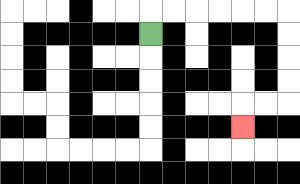{'start': '[6, 1]', 'end': '[10, 5]', 'path_directions': 'U,R,R,R,R,R,R,D,D,D,D,L,L,D', 'path_coordinates': '[[6, 1], [6, 0], [7, 0], [8, 0], [9, 0], [10, 0], [11, 0], [12, 0], [12, 1], [12, 2], [12, 3], [12, 4], [11, 4], [10, 4], [10, 5]]'}